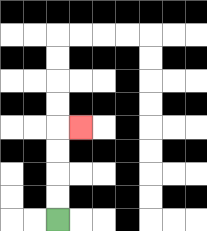{'start': '[2, 9]', 'end': '[3, 5]', 'path_directions': 'U,U,U,U,R', 'path_coordinates': '[[2, 9], [2, 8], [2, 7], [2, 6], [2, 5], [3, 5]]'}